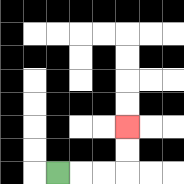{'start': '[2, 7]', 'end': '[5, 5]', 'path_directions': 'R,R,R,U,U', 'path_coordinates': '[[2, 7], [3, 7], [4, 7], [5, 7], [5, 6], [5, 5]]'}